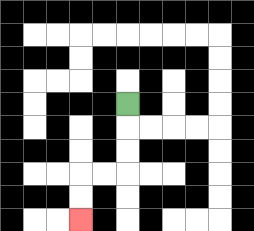{'start': '[5, 4]', 'end': '[3, 9]', 'path_directions': 'D,D,D,L,L,D,D', 'path_coordinates': '[[5, 4], [5, 5], [5, 6], [5, 7], [4, 7], [3, 7], [3, 8], [3, 9]]'}